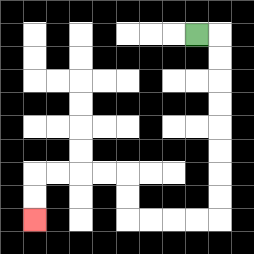{'start': '[8, 1]', 'end': '[1, 9]', 'path_directions': 'R,D,D,D,D,D,D,D,D,L,L,L,L,U,U,L,L,L,L,D,D', 'path_coordinates': '[[8, 1], [9, 1], [9, 2], [9, 3], [9, 4], [9, 5], [9, 6], [9, 7], [9, 8], [9, 9], [8, 9], [7, 9], [6, 9], [5, 9], [5, 8], [5, 7], [4, 7], [3, 7], [2, 7], [1, 7], [1, 8], [1, 9]]'}